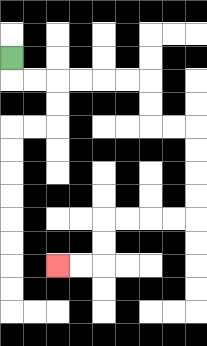{'start': '[0, 2]', 'end': '[2, 11]', 'path_directions': 'D,R,R,R,R,R,R,D,D,R,R,D,D,D,D,L,L,L,L,D,D,L,L', 'path_coordinates': '[[0, 2], [0, 3], [1, 3], [2, 3], [3, 3], [4, 3], [5, 3], [6, 3], [6, 4], [6, 5], [7, 5], [8, 5], [8, 6], [8, 7], [8, 8], [8, 9], [7, 9], [6, 9], [5, 9], [4, 9], [4, 10], [4, 11], [3, 11], [2, 11]]'}